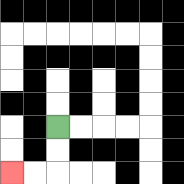{'start': '[2, 5]', 'end': '[0, 7]', 'path_directions': 'D,D,L,L', 'path_coordinates': '[[2, 5], [2, 6], [2, 7], [1, 7], [0, 7]]'}